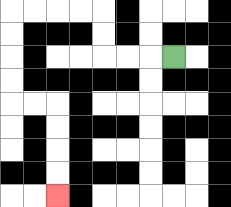{'start': '[7, 2]', 'end': '[2, 8]', 'path_directions': 'L,L,L,U,U,L,L,L,L,D,D,D,D,R,R,D,D,D,D', 'path_coordinates': '[[7, 2], [6, 2], [5, 2], [4, 2], [4, 1], [4, 0], [3, 0], [2, 0], [1, 0], [0, 0], [0, 1], [0, 2], [0, 3], [0, 4], [1, 4], [2, 4], [2, 5], [2, 6], [2, 7], [2, 8]]'}